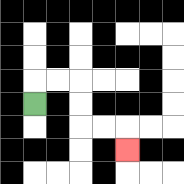{'start': '[1, 4]', 'end': '[5, 6]', 'path_directions': 'U,R,R,D,D,R,R,D', 'path_coordinates': '[[1, 4], [1, 3], [2, 3], [3, 3], [3, 4], [3, 5], [4, 5], [5, 5], [5, 6]]'}